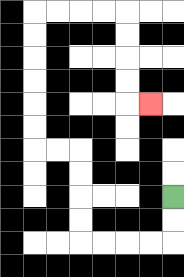{'start': '[7, 8]', 'end': '[6, 4]', 'path_directions': 'D,D,L,L,L,L,U,U,U,U,L,L,U,U,U,U,U,U,R,R,R,R,D,D,D,D,R', 'path_coordinates': '[[7, 8], [7, 9], [7, 10], [6, 10], [5, 10], [4, 10], [3, 10], [3, 9], [3, 8], [3, 7], [3, 6], [2, 6], [1, 6], [1, 5], [1, 4], [1, 3], [1, 2], [1, 1], [1, 0], [2, 0], [3, 0], [4, 0], [5, 0], [5, 1], [5, 2], [5, 3], [5, 4], [6, 4]]'}